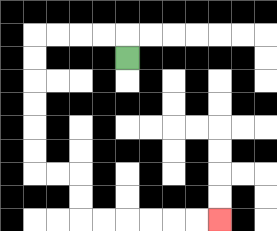{'start': '[5, 2]', 'end': '[9, 9]', 'path_directions': 'U,L,L,L,L,D,D,D,D,D,D,R,R,D,D,R,R,R,R,R,R', 'path_coordinates': '[[5, 2], [5, 1], [4, 1], [3, 1], [2, 1], [1, 1], [1, 2], [1, 3], [1, 4], [1, 5], [1, 6], [1, 7], [2, 7], [3, 7], [3, 8], [3, 9], [4, 9], [5, 9], [6, 9], [7, 9], [8, 9], [9, 9]]'}